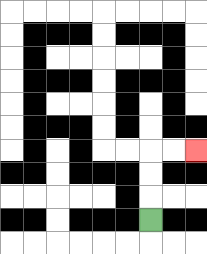{'start': '[6, 9]', 'end': '[8, 6]', 'path_directions': 'U,U,U,R,R', 'path_coordinates': '[[6, 9], [6, 8], [6, 7], [6, 6], [7, 6], [8, 6]]'}